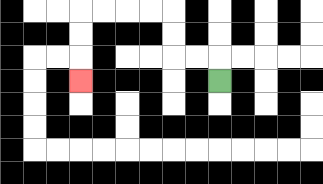{'start': '[9, 3]', 'end': '[3, 3]', 'path_directions': 'U,L,L,U,U,L,L,L,L,D,D,D', 'path_coordinates': '[[9, 3], [9, 2], [8, 2], [7, 2], [7, 1], [7, 0], [6, 0], [5, 0], [4, 0], [3, 0], [3, 1], [3, 2], [3, 3]]'}